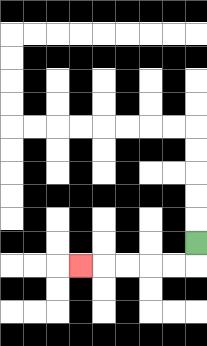{'start': '[8, 10]', 'end': '[3, 11]', 'path_directions': 'D,L,L,L,L,L', 'path_coordinates': '[[8, 10], [8, 11], [7, 11], [6, 11], [5, 11], [4, 11], [3, 11]]'}